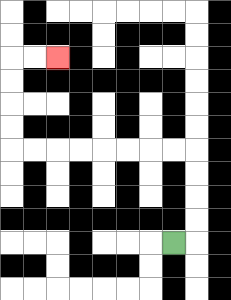{'start': '[7, 10]', 'end': '[2, 2]', 'path_directions': 'R,U,U,U,U,L,L,L,L,L,L,L,L,U,U,U,U,R,R', 'path_coordinates': '[[7, 10], [8, 10], [8, 9], [8, 8], [8, 7], [8, 6], [7, 6], [6, 6], [5, 6], [4, 6], [3, 6], [2, 6], [1, 6], [0, 6], [0, 5], [0, 4], [0, 3], [0, 2], [1, 2], [2, 2]]'}